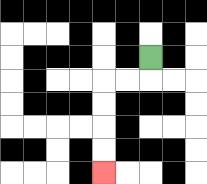{'start': '[6, 2]', 'end': '[4, 7]', 'path_directions': 'D,L,L,D,D,D,D', 'path_coordinates': '[[6, 2], [6, 3], [5, 3], [4, 3], [4, 4], [4, 5], [4, 6], [4, 7]]'}